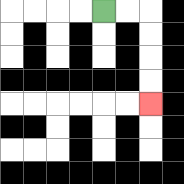{'start': '[4, 0]', 'end': '[6, 4]', 'path_directions': 'R,R,D,D,D,D', 'path_coordinates': '[[4, 0], [5, 0], [6, 0], [6, 1], [6, 2], [6, 3], [6, 4]]'}